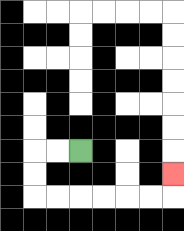{'start': '[3, 6]', 'end': '[7, 7]', 'path_directions': 'L,L,D,D,R,R,R,R,R,R,U', 'path_coordinates': '[[3, 6], [2, 6], [1, 6], [1, 7], [1, 8], [2, 8], [3, 8], [4, 8], [5, 8], [6, 8], [7, 8], [7, 7]]'}